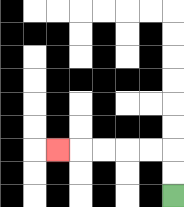{'start': '[7, 8]', 'end': '[2, 6]', 'path_directions': 'U,U,L,L,L,L,L', 'path_coordinates': '[[7, 8], [7, 7], [7, 6], [6, 6], [5, 6], [4, 6], [3, 6], [2, 6]]'}